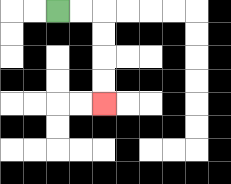{'start': '[2, 0]', 'end': '[4, 4]', 'path_directions': 'R,R,D,D,D,D', 'path_coordinates': '[[2, 0], [3, 0], [4, 0], [4, 1], [4, 2], [4, 3], [4, 4]]'}